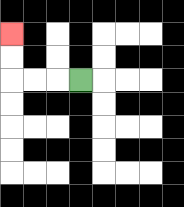{'start': '[3, 3]', 'end': '[0, 1]', 'path_directions': 'L,L,L,U,U', 'path_coordinates': '[[3, 3], [2, 3], [1, 3], [0, 3], [0, 2], [0, 1]]'}